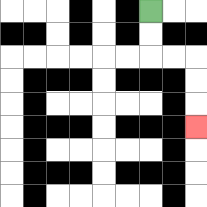{'start': '[6, 0]', 'end': '[8, 5]', 'path_directions': 'D,D,R,R,D,D,D', 'path_coordinates': '[[6, 0], [6, 1], [6, 2], [7, 2], [8, 2], [8, 3], [8, 4], [8, 5]]'}